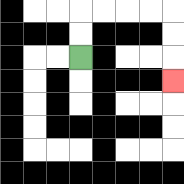{'start': '[3, 2]', 'end': '[7, 3]', 'path_directions': 'U,U,R,R,R,R,D,D,D', 'path_coordinates': '[[3, 2], [3, 1], [3, 0], [4, 0], [5, 0], [6, 0], [7, 0], [7, 1], [7, 2], [7, 3]]'}